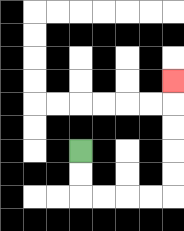{'start': '[3, 6]', 'end': '[7, 3]', 'path_directions': 'D,D,R,R,R,R,U,U,U,U,U', 'path_coordinates': '[[3, 6], [3, 7], [3, 8], [4, 8], [5, 8], [6, 8], [7, 8], [7, 7], [7, 6], [7, 5], [7, 4], [7, 3]]'}